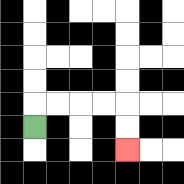{'start': '[1, 5]', 'end': '[5, 6]', 'path_directions': 'U,R,R,R,R,D,D', 'path_coordinates': '[[1, 5], [1, 4], [2, 4], [3, 4], [4, 4], [5, 4], [5, 5], [5, 6]]'}